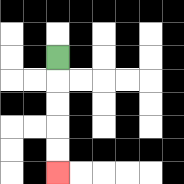{'start': '[2, 2]', 'end': '[2, 7]', 'path_directions': 'D,D,D,D,D', 'path_coordinates': '[[2, 2], [2, 3], [2, 4], [2, 5], [2, 6], [2, 7]]'}